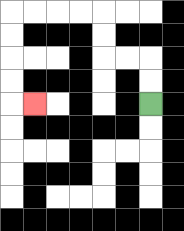{'start': '[6, 4]', 'end': '[1, 4]', 'path_directions': 'U,U,L,L,U,U,L,L,L,L,D,D,D,D,R', 'path_coordinates': '[[6, 4], [6, 3], [6, 2], [5, 2], [4, 2], [4, 1], [4, 0], [3, 0], [2, 0], [1, 0], [0, 0], [0, 1], [0, 2], [0, 3], [0, 4], [1, 4]]'}